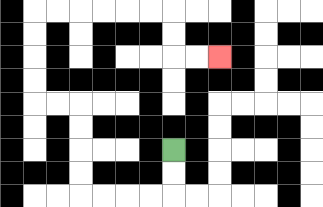{'start': '[7, 6]', 'end': '[9, 2]', 'path_directions': 'D,D,L,L,L,L,U,U,U,U,L,L,U,U,U,U,R,R,R,R,R,R,D,D,R,R', 'path_coordinates': '[[7, 6], [7, 7], [7, 8], [6, 8], [5, 8], [4, 8], [3, 8], [3, 7], [3, 6], [3, 5], [3, 4], [2, 4], [1, 4], [1, 3], [1, 2], [1, 1], [1, 0], [2, 0], [3, 0], [4, 0], [5, 0], [6, 0], [7, 0], [7, 1], [7, 2], [8, 2], [9, 2]]'}